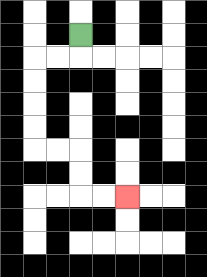{'start': '[3, 1]', 'end': '[5, 8]', 'path_directions': 'D,L,L,D,D,D,D,R,R,D,D,R,R', 'path_coordinates': '[[3, 1], [3, 2], [2, 2], [1, 2], [1, 3], [1, 4], [1, 5], [1, 6], [2, 6], [3, 6], [3, 7], [3, 8], [4, 8], [5, 8]]'}